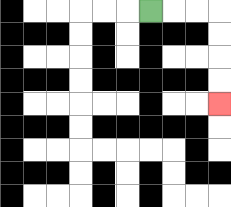{'start': '[6, 0]', 'end': '[9, 4]', 'path_directions': 'R,R,R,D,D,D,D', 'path_coordinates': '[[6, 0], [7, 0], [8, 0], [9, 0], [9, 1], [9, 2], [9, 3], [9, 4]]'}